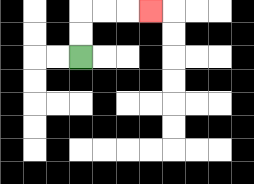{'start': '[3, 2]', 'end': '[6, 0]', 'path_directions': 'U,U,R,R,R', 'path_coordinates': '[[3, 2], [3, 1], [3, 0], [4, 0], [5, 0], [6, 0]]'}